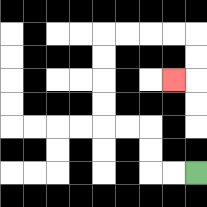{'start': '[8, 7]', 'end': '[7, 3]', 'path_directions': 'L,L,U,U,L,L,U,U,U,U,R,R,R,R,D,D,L', 'path_coordinates': '[[8, 7], [7, 7], [6, 7], [6, 6], [6, 5], [5, 5], [4, 5], [4, 4], [4, 3], [4, 2], [4, 1], [5, 1], [6, 1], [7, 1], [8, 1], [8, 2], [8, 3], [7, 3]]'}